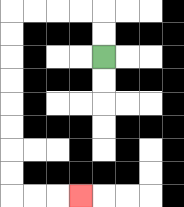{'start': '[4, 2]', 'end': '[3, 8]', 'path_directions': 'U,U,L,L,L,L,D,D,D,D,D,D,D,D,R,R,R', 'path_coordinates': '[[4, 2], [4, 1], [4, 0], [3, 0], [2, 0], [1, 0], [0, 0], [0, 1], [0, 2], [0, 3], [0, 4], [0, 5], [0, 6], [0, 7], [0, 8], [1, 8], [2, 8], [3, 8]]'}